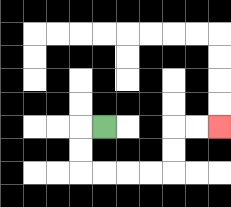{'start': '[4, 5]', 'end': '[9, 5]', 'path_directions': 'L,D,D,R,R,R,R,U,U,R,R', 'path_coordinates': '[[4, 5], [3, 5], [3, 6], [3, 7], [4, 7], [5, 7], [6, 7], [7, 7], [7, 6], [7, 5], [8, 5], [9, 5]]'}